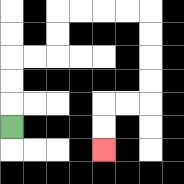{'start': '[0, 5]', 'end': '[4, 6]', 'path_directions': 'U,U,U,R,R,U,U,R,R,R,R,D,D,D,D,L,L,D,D', 'path_coordinates': '[[0, 5], [0, 4], [0, 3], [0, 2], [1, 2], [2, 2], [2, 1], [2, 0], [3, 0], [4, 0], [5, 0], [6, 0], [6, 1], [6, 2], [6, 3], [6, 4], [5, 4], [4, 4], [4, 5], [4, 6]]'}